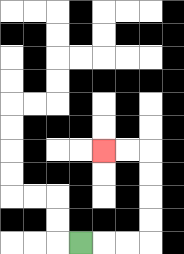{'start': '[3, 10]', 'end': '[4, 6]', 'path_directions': 'R,R,R,U,U,U,U,L,L', 'path_coordinates': '[[3, 10], [4, 10], [5, 10], [6, 10], [6, 9], [6, 8], [6, 7], [6, 6], [5, 6], [4, 6]]'}